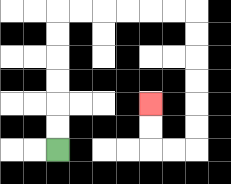{'start': '[2, 6]', 'end': '[6, 4]', 'path_directions': 'U,U,U,U,U,U,R,R,R,R,R,R,D,D,D,D,D,D,L,L,U,U', 'path_coordinates': '[[2, 6], [2, 5], [2, 4], [2, 3], [2, 2], [2, 1], [2, 0], [3, 0], [4, 0], [5, 0], [6, 0], [7, 0], [8, 0], [8, 1], [8, 2], [8, 3], [8, 4], [8, 5], [8, 6], [7, 6], [6, 6], [6, 5], [6, 4]]'}